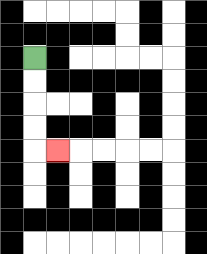{'start': '[1, 2]', 'end': '[2, 6]', 'path_directions': 'D,D,D,D,R', 'path_coordinates': '[[1, 2], [1, 3], [1, 4], [1, 5], [1, 6], [2, 6]]'}